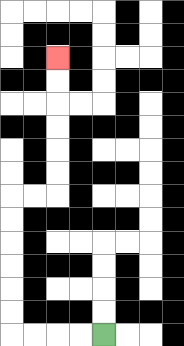{'start': '[4, 14]', 'end': '[2, 2]', 'path_directions': 'L,L,L,L,U,U,U,U,U,U,R,R,U,U,U,U,U,U', 'path_coordinates': '[[4, 14], [3, 14], [2, 14], [1, 14], [0, 14], [0, 13], [0, 12], [0, 11], [0, 10], [0, 9], [0, 8], [1, 8], [2, 8], [2, 7], [2, 6], [2, 5], [2, 4], [2, 3], [2, 2]]'}